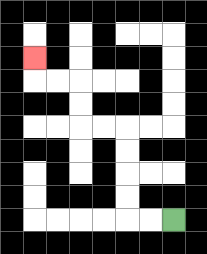{'start': '[7, 9]', 'end': '[1, 2]', 'path_directions': 'L,L,U,U,U,U,L,L,U,U,L,L,U', 'path_coordinates': '[[7, 9], [6, 9], [5, 9], [5, 8], [5, 7], [5, 6], [5, 5], [4, 5], [3, 5], [3, 4], [3, 3], [2, 3], [1, 3], [1, 2]]'}